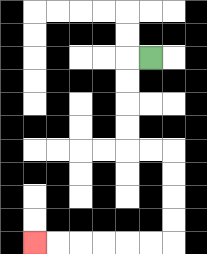{'start': '[6, 2]', 'end': '[1, 10]', 'path_directions': 'L,D,D,D,D,R,R,D,D,D,D,L,L,L,L,L,L', 'path_coordinates': '[[6, 2], [5, 2], [5, 3], [5, 4], [5, 5], [5, 6], [6, 6], [7, 6], [7, 7], [7, 8], [7, 9], [7, 10], [6, 10], [5, 10], [4, 10], [3, 10], [2, 10], [1, 10]]'}